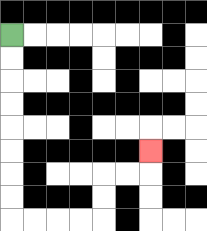{'start': '[0, 1]', 'end': '[6, 6]', 'path_directions': 'D,D,D,D,D,D,D,D,R,R,R,R,U,U,R,R,U', 'path_coordinates': '[[0, 1], [0, 2], [0, 3], [0, 4], [0, 5], [0, 6], [0, 7], [0, 8], [0, 9], [1, 9], [2, 9], [3, 9], [4, 9], [4, 8], [4, 7], [5, 7], [6, 7], [6, 6]]'}